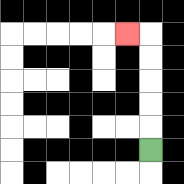{'start': '[6, 6]', 'end': '[5, 1]', 'path_directions': 'U,U,U,U,U,L', 'path_coordinates': '[[6, 6], [6, 5], [6, 4], [6, 3], [6, 2], [6, 1], [5, 1]]'}